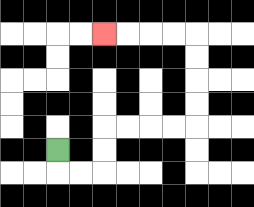{'start': '[2, 6]', 'end': '[4, 1]', 'path_directions': 'D,R,R,U,U,R,R,R,R,U,U,U,U,L,L,L,L', 'path_coordinates': '[[2, 6], [2, 7], [3, 7], [4, 7], [4, 6], [4, 5], [5, 5], [6, 5], [7, 5], [8, 5], [8, 4], [8, 3], [8, 2], [8, 1], [7, 1], [6, 1], [5, 1], [4, 1]]'}